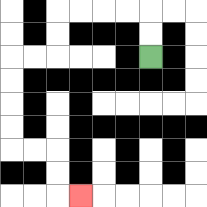{'start': '[6, 2]', 'end': '[3, 8]', 'path_directions': 'U,U,L,L,L,L,D,D,L,L,D,D,D,D,R,R,D,D,R', 'path_coordinates': '[[6, 2], [6, 1], [6, 0], [5, 0], [4, 0], [3, 0], [2, 0], [2, 1], [2, 2], [1, 2], [0, 2], [0, 3], [0, 4], [0, 5], [0, 6], [1, 6], [2, 6], [2, 7], [2, 8], [3, 8]]'}